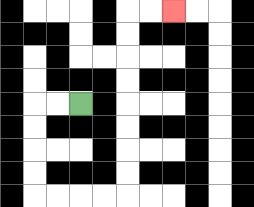{'start': '[3, 4]', 'end': '[7, 0]', 'path_directions': 'L,L,D,D,D,D,R,R,R,R,U,U,U,U,U,U,U,U,R,R', 'path_coordinates': '[[3, 4], [2, 4], [1, 4], [1, 5], [1, 6], [1, 7], [1, 8], [2, 8], [3, 8], [4, 8], [5, 8], [5, 7], [5, 6], [5, 5], [5, 4], [5, 3], [5, 2], [5, 1], [5, 0], [6, 0], [7, 0]]'}